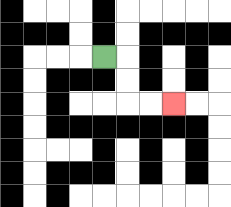{'start': '[4, 2]', 'end': '[7, 4]', 'path_directions': 'R,D,D,R,R', 'path_coordinates': '[[4, 2], [5, 2], [5, 3], [5, 4], [6, 4], [7, 4]]'}